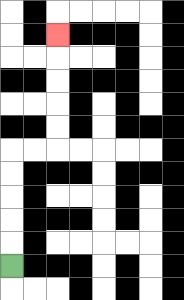{'start': '[0, 11]', 'end': '[2, 1]', 'path_directions': 'U,U,U,U,U,R,R,U,U,U,U,U', 'path_coordinates': '[[0, 11], [0, 10], [0, 9], [0, 8], [0, 7], [0, 6], [1, 6], [2, 6], [2, 5], [2, 4], [2, 3], [2, 2], [2, 1]]'}